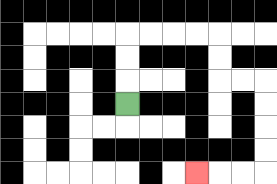{'start': '[5, 4]', 'end': '[8, 7]', 'path_directions': 'U,U,U,R,R,R,R,D,D,R,R,D,D,D,D,L,L,L', 'path_coordinates': '[[5, 4], [5, 3], [5, 2], [5, 1], [6, 1], [7, 1], [8, 1], [9, 1], [9, 2], [9, 3], [10, 3], [11, 3], [11, 4], [11, 5], [11, 6], [11, 7], [10, 7], [9, 7], [8, 7]]'}